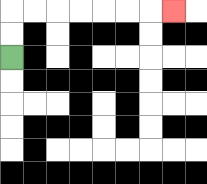{'start': '[0, 2]', 'end': '[7, 0]', 'path_directions': 'U,U,R,R,R,R,R,R,R', 'path_coordinates': '[[0, 2], [0, 1], [0, 0], [1, 0], [2, 0], [3, 0], [4, 0], [5, 0], [6, 0], [7, 0]]'}